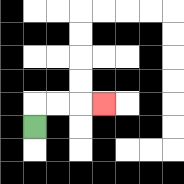{'start': '[1, 5]', 'end': '[4, 4]', 'path_directions': 'U,R,R,R', 'path_coordinates': '[[1, 5], [1, 4], [2, 4], [3, 4], [4, 4]]'}